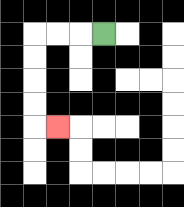{'start': '[4, 1]', 'end': '[2, 5]', 'path_directions': 'L,L,L,D,D,D,D,R', 'path_coordinates': '[[4, 1], [3, 1], [2, 1], [1, 1], [1, 2], [1, 3], [1, 4], [1, 5], [2, 5]]'}